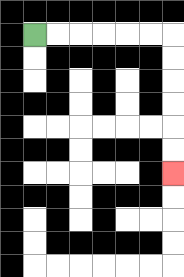{'start': '[1, 1]', 'end': '[7, 7]', 'path_directions': 'R,R,R,R,R,R,D,D,D,D,D,D', 'path_coordinates': '[[1, 1], [2, 1], [3, 1], [4, 1], [5, 1], [6, 1], [7, 1], [7, 2], [7, 3], [7, 4], [7, 5], [7, 6], [7, 7]]'}